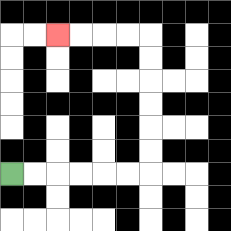{'start': '[0, 7]', 'end': '[2, 1]', 'path_directions': 'R,R,R,R,R,R,U,U,U,U,U,U,L,L,L,L', 'path_coordinates': '[[0, 7], [1, 7], [2, 7], [3, 7], [4, 7], [5, 7], [6, 7], [6, 6], [6, 5], [6, 4], [6, 3], [6, 2], [6, 1], [5, 1], [4, 1], [3, 1], [2, 1]]'}